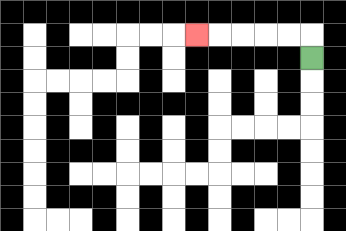{'start': '[13, 2]', 'end': '[8, 1]', 'path_directions': 'U,L,L,L,L,L', 'path_coordinates': '[[13, 2], [13, 1], [12, 1], [11, 1], [10, 1], [9, 1], [8, 1]]'}